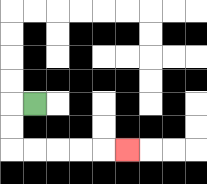{'start': '[1, 4]', 'end': '[5, 6]', 'path_directions': 'L,D,D,R,R,R,R,R', 'path_coordinates': '[[1, 4], [0, 4], [0, 5], [0, 6], [1, 6], [2, 6], [3, 6], [4, 6], [5, 6]]'}